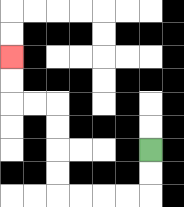{'start': '[6, 6]', 'end': '[0, 2]', 'path_directions': 'D,D,L,L,L,L,U,U,U,U,L,L,U,U', 'path_coordinates': '[[6, 6], [6, 7], [6, 8], [5, 8], [4, 8], [3, 8], [2, 8], [2, 7], [2, 6], [2, 5], [2, 4], [1, 4], [0, 4], [0, 3], [0, 2]]'}